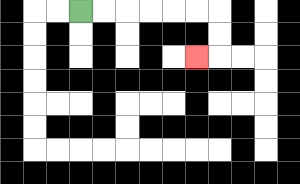{'start': '[3, 0]', 'end': '[8, 2]', 'path_directions': 'R,R,R,R,R,R,D,D,L', 'path_coordinates': '[[3, 0], [4, 0], [5, 0], [6, 0], [7, 0], [8, 0], [9, 0], [9, 1], [9, 2], [8, 2]]'}